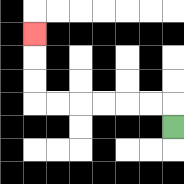{'start': '[7, 5]', 'end': '[1, 1]', 'path_directions': 'U,L,L,L,L,L,L,U,U,U', 'path_coordinates': '[[7, 5], [7, 4], [6, 4], [5, 4], [4, 4], [3, 4], [2, 4], [1, 4], [1, 3], [1, 2], [1, 1]]'}